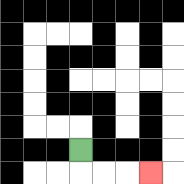{'start': '[3, 6]', 'end': '[6, 7]', 'path_directions': 'D,R,R,R', 'path_coordinates': '[[3, 6], [3, 7], [4, 7], [5, 7], [6, 7]]'}